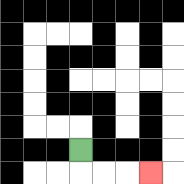{'start': '[3, 6]', 'end': '[6, 7]', 'path_directions': 'D,R,R,R', 'path_coordinates': '[[3, 6], [3, 7], [4, 7], [5, 7], [6, 7]]'}